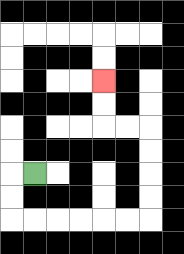{'start': '[1, 7]', 'end': '[4, 3]', 'path_directions': 'L,D,D,R,R,R,R,R,R,U,U,U,U,L,L,U,U', 'path_coordinates': '[[1, 7], [0, 7], [0, 8], [0, 9], [1, 9], [2, 9], [3, 9], [4, 9], [5, 9], [6, 9], [6, 8], [6, 7], [6, 6], [6, 5], [5, 5], [4, 5], [4, 4], [4, 3]]'}